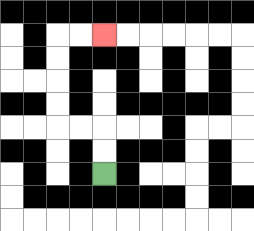{'start': '[4, 7]', 'end': '[4, 1]', 'path_directions': 'U,U,L,L,U,U,U,U,R,R', 'path_coordinates': '[[4, 7], [4, 6], [4, 5], [3, 5], [2, 5], [2, 4], [2, 3], [2, 2], [2, 1], [3, 1], [4, 1]]'}